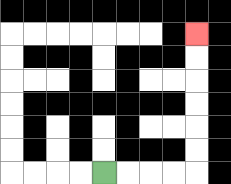{'start': '[4, 7]', 'end': '[8, 1]', 'path_directions': 'R,R,R,R,U,U,U,U,U,U', 'path_coordinates': '[[4, 7], [5, 7], [6, 7], [7, 7], [8, 7], [8, 6], [8, 5], [8, 4], [8, 3], [8, 2], [8, 1]]'}